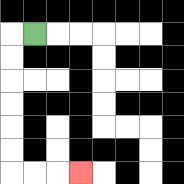{'start': '[1, 1]', 'end': '[3, 7]', 'path_directions': 'L,D,D,D,D,D,D,R,R,R', 'path_coordinates': '[[1, 1], [0, 1], [0, 2], [0, 3], [0, 4], [0, 5], [0, 6], [0, 7], [1, 7], [2, 7], [3, 7]]'}